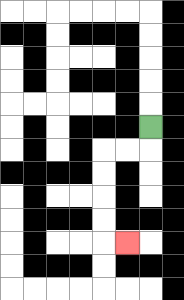{'start': '[6, 5]', 'end': '[5, 10]', 'path_directions': 'D,L,L,D,D,D,D,R', 'path_coordinates': '[[6, 5], [6, 6], [5, 6], [4, 6], [4, 7], [4, 8], [4, 9], [4, 10], [5, 10]]'}